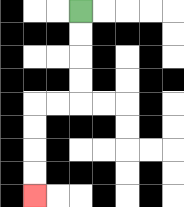{'start': '[3, 0]', 'end': '[1, 8]', 'path_directions': 'D,D,D,D,L,L,D,D,D,D', 'path_coordinates': '[[3, 0], [3, 1], [3, 2], [3, 3], [3, 4], [2, 4], [1, 4], [1, 5], [1, 6], [1, 7], [1, 8]]'}